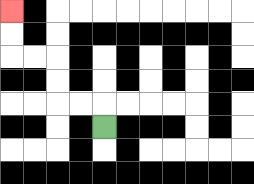{'start': '[4, 5]', 'end': '[0, 0]', 'path_directions': 'U,L,L,U,U,L,L,U,U', 'path_coordinates': '[[4, 5], [4, 4], [3, 4], [2, 4], [2, 3], [2, 2], [1, 2], [0, 2], [0, 1], [0, 0]]'}